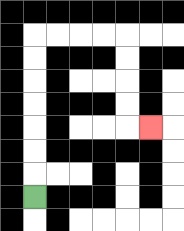{'start': '[1, 8]', 'end': '[6, 5]', 'path_directions': 'U,U,U,U,U,U,U,R,R,R,R,D,D,D,D,R', 'path_coordinates': '[[1, 8], [1, 7], [1, 6], [1, 5], [1, 4], [1, 3], [1, 2], [1, 1], [2, 1], [3, 1], [4, 1], [5, 1], [5, 2], [5, 3], [5, 4], [5, 5], [6, 5]]'}